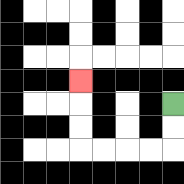{'start': '[7, 4]', 'end': '[3, 3]', 'path_directions': 'D,D,L,L,L,L,U,U,U', 'path_coordinates': '[[7, 4], [7, 5], [7, 6], [6, 6], [5, 6], [4, 6], [3, 6], [3, 5], [3, 4], [3, 3]]'}